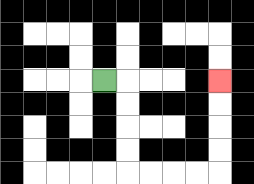{'start': '[4, 3]', 'end': '[9, 3]', 'path_directions': 'R,D,D,D,D,R,R,R,R,U,U,U,U', 'path_coordinates': '[[4, 3], [5, 3], [5, 4], [5, 5], [5, 6], [5, 7], [6, 7], [7, 7], [8, 7], [9, 7], [9, 6], [9, 5], [9, 4], [9, 3]]'}